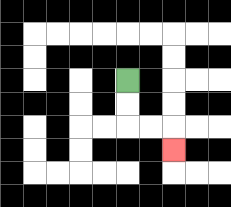{'start': '[5, 3]', 'end': '[7, 6]', 'path_directions': 'D,D,R,R,D', 'path_coordinates': '[[5, 3], [5, 4], [5, 5], [6, 5], [7, 5], [7, 6]]'}